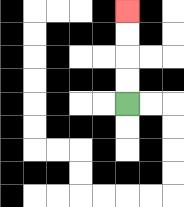{'start': '[5, 4]', 'end': '[5, 0]', 'path_directions': 'U,U,U,U', 'path_coordinates': '[[5, 4], [5, 3], [5, 2], [5, 1], [5, 0]]'}